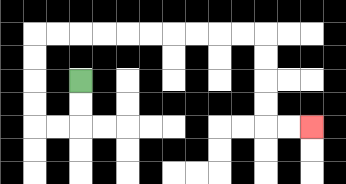{'start': '[3, 3]', 'end': '[13, 5]', 'path_directions': 'D,D,L,L,U,U,U,U,R,R,R,R,R,R,R,R,R,R,D,D,D,D,R,R', 'path_coordinates': '[[3, 3], [3, 4], [3, 5], [2, 5], [1, 5], [1, 4], [1, 3], [1, 2], [1, 1], [2, 1], [3, 1], [4, 1], [5, 1], [6, 1], [7, 1], [8, 1], [9, 1], [10, 1], [11, 1], [11, 2], [11, 3], [11, 4], [11, 5], [12, 5], [13, 5]]'}